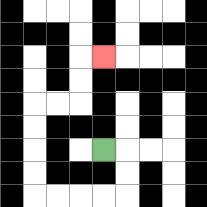{'start': '[4, 6]', 'end': '[4, 2]', 'path_directions': 'R,D,D,L,L,L,L,U,U,U,U,R,R,U,U,R', 'path_coordinates': '[[4, 6], [5, 6], [5, 7], [5, 8], [4, 8], [3, 8], [2, 8], [1, 8], [1, 7], [1, 6], [1, 5], [1, 4], [2, 4], [3, 4], [3, 3], [3, 2], [4, 2]]'}